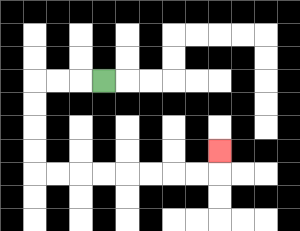{'start': '[4, 3]', 'end': '[9, 6]', 'path_directions': 'L,L,L,D,D,D,D,R,R,R,R,R,R,R,R,U', 'path_coordinates': '[[4, 3], [3, 3], [2, 3], [1, 3], [1, 4], [1, 5], [1, 6], [1, 7], [2, 7], [3, 7], [4, 7], [5, 7], [6, 7], [7, 7], [8, 7], [9, 7], [9, 6]]'}